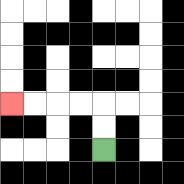{'start': '[4, 6]', 'end': '[0, 4]', 'path_directions': 'U,U,L,L,L,L', 'path_coordinates': '[[4, 6], [4, 5], [4, 4], [3, 4], [2, 4], [1, 4], [0, 4]]'}